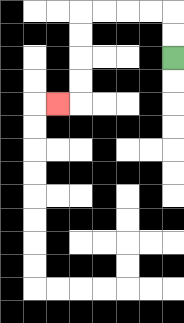{'start': '[7, 2]', 'end': '[2, 4]', 'path_directions': 'U,U,L,L,L,L,D,D,D,D,L', 'path_coordinates': '[[7, 2], [7, 1], [7, 0], [6, 0], [5, 0], [4, 0], [3, 0], [3, 1], [3, 2], [3, 3], [3, 4], [2, 4]]'}